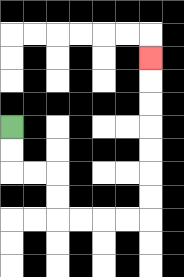{'start': '[0, 5]', 'end': '[6, 2]', 'path_directions': 'D,D,R,R,D,D,R,R,R,R,U,U,U,U,U,U,U', 'path_coordinates': '[[0, 5], [0, 6], [0, 7], [1, 7], [2, 7], [2, 8], [2, 9], [3, 9], [4, 9], [5, 9], [6, 9], [6, 8], [6, 7], [6, 6], [6, 5], [6, 4], [6, 3], [6, 2]]'}